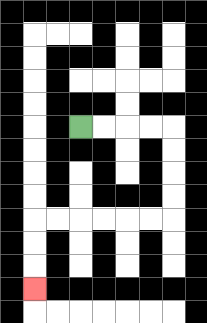{'start': '[3, 5]', 'end': '[1, 12]', 'path_directions': 'R,R,R,R,D,D,D,D,L,L,L,L,L,L,D,D,D', 'path_coordinates': '[[3, 5], [4, 5], [5, 5], [6, 5], [7, 5], [7, 6], [7, 7], [7, 8], [7, 9], [6, 9], [5, 9], [4, 9], [3, 9], [2, 9], [1, 9], [1, 10], [1, 11], [1, 12]]'}